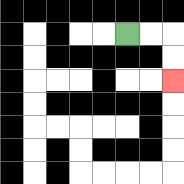{'start': '[5, 1]', 'end': '[7, 3]', 'path_directions': 'R,R,D,D', 'path_coordinates': '[[5, 1], [6, 1], [7, 1], [7, 2], [7, 3]]'}